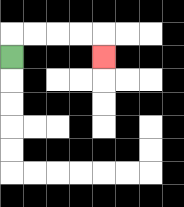{'start': '[0, 2]', 'end': '[4, 2]', 'path_directions': 'U,R,R,R,R,D', 'path_coordinates': '[[0, 2], [0, 1], [1, 1], [2, 1], [3, 1], [4, 1], [4, 2]]'}